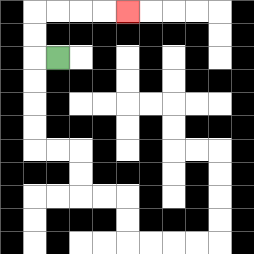{'start': '[2, 2]', 'end': '[5, 0]', 'path_directions': 'L,U,U,R,R,R,R', 'path_coordinates': '[[2, 2], [1, 2], [1, 1], [1, 0], [2, 0], [3, 0], [4, 0], [5, 0]]'}